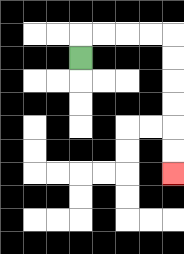{'start': '[3, 2]', 'end': '[7, 7]', 'path_directions': 'U,R,R,R,R,D,D,D,D,D,D', 'path_coordinates': '[[3, 2], [3, 1], [4, 1], [5, 1], [6, 1], [7, 1], [7, 2], [7, 3], [7, 4], [7, 5], [7, 6], [7, 7]]'}